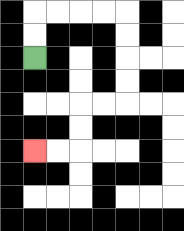{'start': '[1, 2]', 'end': '[1, 6]', 'path_directions': 'U,U,R,R,R,R,D,D,D,D,L,L,D,D,L,L', 'path_coordinates': '[[1, 2], [1, 1], [1, 0], [2, 0], [3, 0], [4, 0], [5, 0], [5, 1], [5, 2], [5, 3], [5, 4], [4, 4], [3, 4], [3, 5], [3, 6], [2, 6], [1, 6]]'}